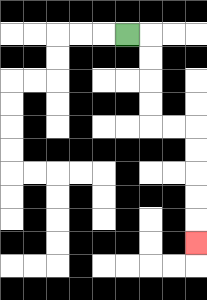{'start': '[5, 1]', 'end': '[8, 10]', 'path_directions': 'R,D,D,D,D,R,R,D,D,D,D,D', 'path_coordinates': '[[5, 1], [6, 1], [6, 2], [6, 3], [6, 4], [6, 5], [7, 5], [8, 5], [8, 6], [8, 7], [8, 8], [8, 9], [8, 10]]'}